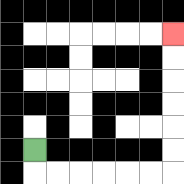{'start': '[1, 6]', 'end': '[7, 1]', 'path_directions': 'D,R,R,R,R,R,R,U,U,U,U,U,U', 'path_coordinates': '[[1, 6], [1, 7], [2, 7], [3, 7], [4, 7], [5, 7], [6, 7], [7, 7], [7, 6], [7, 5], [7, 4], [7, 3], [7, 2], [7, 1]]'}